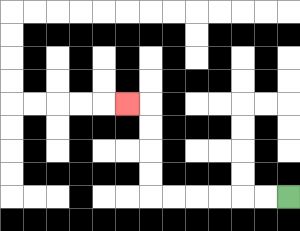{'start': '[12, 8]', 'end': '[5, 4]', 'path_directions': 'L,L,L,L,L,L,U,U,U,U,L', 'path_coordinates': '[[12, 8], [11, 8], [10, 8], [9, 8], [8, 8], [7, 8], [6, 8], [6, 7], [6, 6], [6, 5], [6, 4], [5, 4]]'}